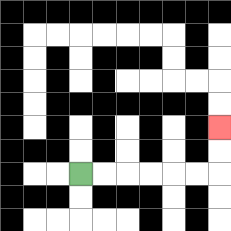{'start': '[3, 7]', 'end': '[9, 5]', 'path_directions': 'R,R,R,R,R,R,U,U', 'path_coordinates': '[[3, 7], [4, 7], [5, 7], [6, 7], [7, 7], [8, 7], [9, 7], [9, 6], [9, 5]]'}